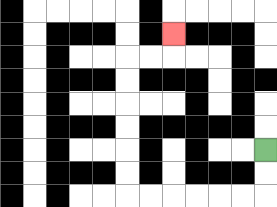{'start': '[11, 6]', 'end': '[7, 1]', 'path_directions': 'D,D,L,L,L,L,L,L,U,U,U,U,U,U,R,R,U', 'path_coordinates': '[[11, 6], [11, 7], [11, 8], [10, 8], [9, 8], [8, 8], [7, 8], [6, 8], [5, 8], [5, 7], [5, 6], [5, 5], [5, 4], [5, 3], [5, 2], [6, 2], [7, 2], [7, 1]]'}